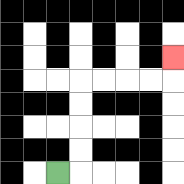{'start': '[2, 7]', 'end': '[7, 2]', 'path_directions': 'R,U,U,U,U,R,R,R,R,U', 'path_coordinates': '[[2, 7], [3, 7], [3, 6], [3, 5], [3, 4], [3, 3], [4, 3], [5, 3], [6, 3], [7, 3], [7, 2]]'}